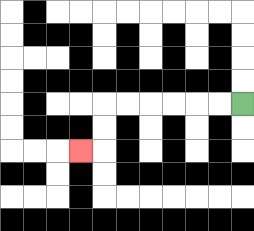{'start': '[10, 4]', 'end': '[3, 6]', 'path_directions': 'L,L,L,L,L,L,D,D,L', 'path_coordinates': '[[10, 4], [9, 4], [8, 4], [7, 4], [6, 4], [5, 4], [4, 4], [4, 5], [4, 6], [3, 6]]'}